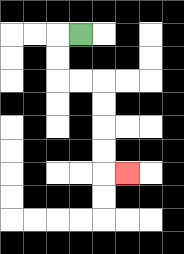{'start': '[3, 1]', 'end': '[5, 7]', 'path_directions': 'L,D,D,R,R,D,D,D,D,R', 'path_coordinates': '[[3, 1], [2, 1], [2, 2], [2, 3], [3, 3], [4, 3], [4, 4], [4, 5], [4, 6], [4, 7], [5, 7]]'}